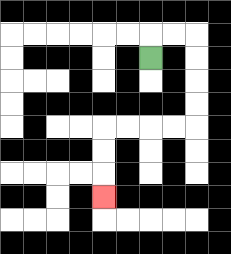{'start': '[6, 2]', 'end': '[4, 8]', 'path_directions': 'U,R,R,D,D,D,D,L,L,L,L,D,D,D', 'path_coordinates': '[[6, 2], [6, 1], [7, 1], [8, 1], [8, 2], [8, 3], [8, 4], [8, 5], [7, 5], [6, 5], [5, 5], [4, 5], [4, 6], [4, 7], [4, 8]]'}